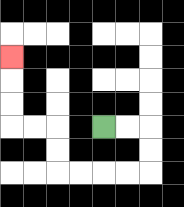{'start': '[4, 5]', 'end': '[0, 2]', 'path_directions': 'R,R,D,D,L,L,L,L,U,U,L,L,U,U,U', 'path_coordinates': '[[4, 5], [5, 5], [6, 5], [6, 6], [6, 7], [5, 7], [4, 7], [3, 7], [2, 7], [2, 6], [2, 5], [1, 5], [0, 5], [0, 4], [0, 3], [0, 2]]'}